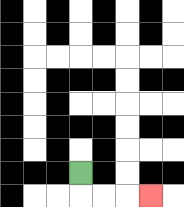{'start': '[3, 7]', 'end': '[6, 8]', 'path_directions': 'D,R,R,R', 'path_coordinates': '[[3, 7], [3, 8], [4, 8], [5, 8], [6, 8]]'}